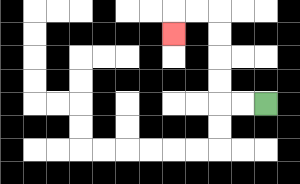{'start': '[11, 4]', 'end': '[7, 1]', 'path_directions': 'L,L,U,U,U,U,L,L,D', 'path_coordinates': '[[11, 4], [10, 4], [9, 4], [9, 3], [9, 2], [9, 1], [9, 0], [8, 0], [7, 0], [7, 1]]'}